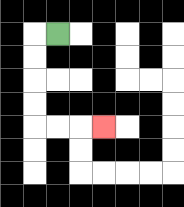{'start': '[2, 1]', 'end': '[4, 5]', 'path_directions': 'L,D,D,D,D,R,R,R', 'path_coordinates': '[[2, 1], [1, 1], [1, 2], [1, 3], [1, 4], [1, 5], [2, 5], [3, 5], [4, 5]]'}